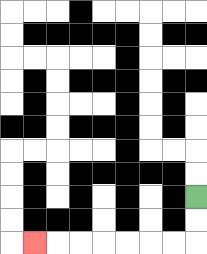{'start': '[8, 8]', 'end': '[1, 10]', 'path_directions': 'D,D,L,L,L,L,L,L,L', 'path_coordinates': '[[8, 8], [8, 9], [8, 10], [7, 10], [6, 10], [5, 10], [4, 10], [3, 10], [2, 10], [1, 10]]'}